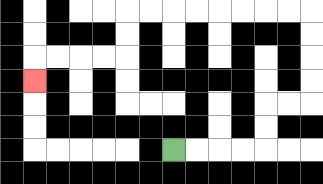{'start': '[7, 6]', 'end': '[1, 3]', 'path_directions': 'R,R,R,R,U,U,R,R,U,U,U,U,L,L,L,L,L,L,L,L,D,D,L,L,L,L,D', 'path_coordinates': '[[7, 6], [8, 6], [9, 6], [10, 6], [11, 6], [11, 5], [11, 4], [12, 4], [13, 4], [13, 3], [13, 2], [13, 1], [13, 0], [12, 0], [11, 0], [10, 0], [9, 0], [8, 0], [7, 0], [6, 0], [5, 0], [5, 1], [5, 2], [4, 2], [3, 2], [2, 2], [1, 2], [1, 3]]'}